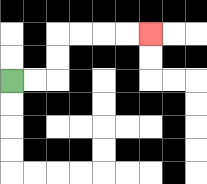{'start': '[0, 3]', 'end': '[6, 1]', 'path_directions': 'R,R,U,U,R,R,R,R', 'path_coordinates': '[[0, 3], [1, 3], [2, 3], [2, 2], [2, 1], [3, 1], [4, 1], [5, 1], [6, 1]]'}